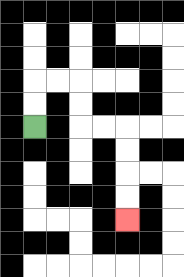{'start': '[1, 5]', 'end': '[5, 9]', 'path_directions': 'U,U,R,R,D,D,R,R,D,D,D,D', 'path_coordinates': '[[1, 5], [1, 4], [1, 3], [2, 3], [3, 3], [3, 4], [3, 5], [4, 5], [5, 5], [5, 6], [5, 7], [5, 8], [5, 9]]'}